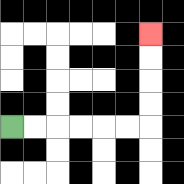{'start': '[0, 5]', 'end': '[6, 1]', 'path_directions': 'R,R,R,R,R,R,U,U,U,U', 'path_coordinates': '[[0, 5], [1, 5], [2, 5], [3, 5], [4, 5], [5, 5], [6, 5], [6, 4], [6, 3], [6, 2], [6, 1]]'}